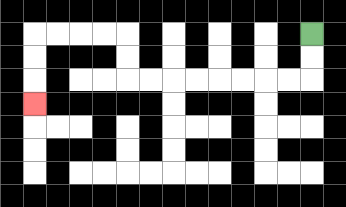{'start': '[13, 1]', 'end': '[1, 4]', 'path_directions': 'D,D,L,L,L,L,L,L,L,L,U,U,L,L,L,L,D,D,D', 'path_coordinates': '[[13, 1], [13, 2], [13, 3], [12, 3], [11, 3], [10, 3], [9, 3], [8, 3], [7, 3], [6, 3], [5, 3], [5, 2], [5, 1], [4, 1], [3, 1], [2, 1], [1, 1], [1, 2], [1, 3], [1, 4]]'}